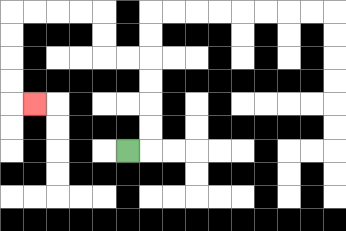{'start': '[5, 6]', 'end': '[1, 4]', 'path_directions': 'R,U,U,U,U,L,L,U,U,L,L,L,L,D,D,D,D,R', 'path_coordinates': '[[5, 6], [6, 6], [6, 5], [6, 4], [6, 3], [6, 2], [5, 2], [4, 2], [4, 1], [4, 0], [3, 0], [2, 0], [1, 0], [0, 0], [0, 1], [0, 2], [0, 3], [0, 4], [1, 4]]'}